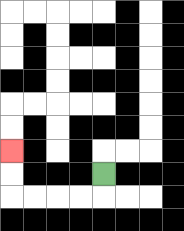{'start': '[4, 7]', 'end': '[0, 6]', 'path_directions': 'D,L,L,L,L,U,U', 'path_coordinates': '[[4, 7], [4, 8], [3, 8], [2, 8], [1, 8], [0, 8], [0, 7], [0, 6]]'}